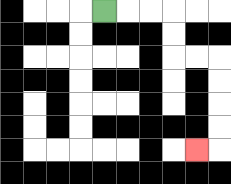{'start': '[4, 0]', 'end': '[8, 6]', 'path_directions': 'R,R,R,D,D,R,R,D,D,D,D,L', 'path_coordinates': '[[4, 0], [5, 0], [6, 0], [7, 0], [7, 1], [7, 2], [8, 2], [9, 2], [9, 3], [9, 4], [9, 5], [9, 6], [8, 6]]'}